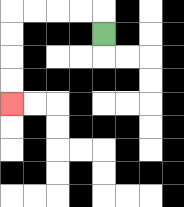{'start': '[4, 1]', 'end': '[0, 4]', 'path_directions': 'U,L,L,L,L,D,D,D,D', 'path_coordinates': '[[4, 1], [4, 0], [3, 0], [2, 0], [1, 0], [0, 0], [0, 1], [0, 2], [0, 3], [0, 4]]'}